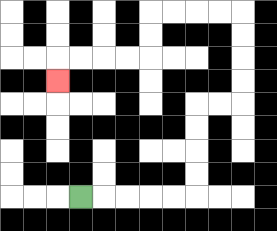{'start': '[3, 8]', 'end': '[2, 3]', 'path_directions': 'R,R,R,R,R,U,U,U,U,R,R,U,U,U,U,L,L,L,L,D,D,L,L,L,L,D', 'path_coordinates': '[[3, 8], [4, 8], [5, 8], [6, 8], [7, 8], [8, 8], [8, 7], [8, 6], [8, 5], [8, 4], [9, 4], [10, 4], [10, 3], [10, 2], [10, 1], [10, 0], [9, 0], [8, 0], [7, 0], [6, 0], [6, 1], [6, 2], [5, 2], [4, 2], [3, 2], [2, 2], [2, 3]]'}